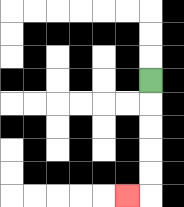{'start': '[6, 3]', 'end': '[5, 8]', 'path_directions': 'D,D,D,D,D,L', 'path_coordinates': '[[6, 3], [6, 4], [6, 5], [6, 6], [6, 7], [6, 8], [5, 8]]'}